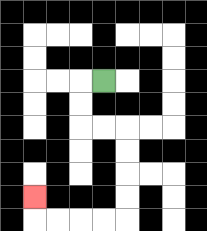{'start': '[4, 3]', 'end': '[1, 8]', 'path_directions': 'L,D,D,R,R,D,D,D,D,L,L,L,L,U', 'path_coordinates': '[[4, 3], [3, 3], [3, 4], [3, 5], [4, 5], [5, 5], [5, 6], [5, 7], [5, 8], [5, 9], [4, 9], [3, 9], [2, 9], [1, 9], [1, 8]]'}